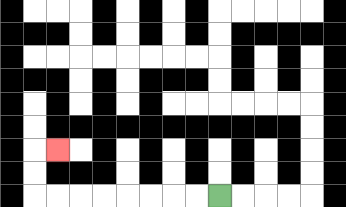{'start': '[9, 8]', 'end': '[2, 6]', 'path_directions': 'L,L,L,L,L,L,L,L,U,U,R', 'path_coordinates': '[[9, 8], [8, 8], [7, 8], [6, 8], [5, 8], [4, 8], [3, 8], [2, 8], [1, 8], [1, 7], [1, 6], [2, 6]]'}